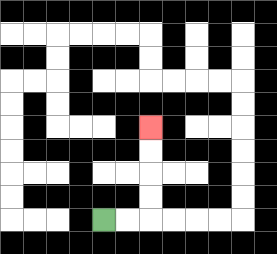{'start': '[4, 9]', 'end': '[6, 5]', 'path_directions': 'R,R,U,U,U,U', 'path_coordinates': '[[4, 9], [5, 9], [6, 9], [6, 8], [6, 7], [6, 6], [6, 5]]'}